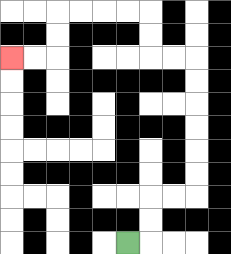{'start': '[5, 10]', 'end': '[0, 2]', 'path_directions': 'R,U,U,R,R,U,U,U,U,U,U,L,L,U,U,L,L,L,L,D,D,L,L', 'path_coordinates': '[[5, 10], [6, 10], [6, 9], [6, 8], [7, 8], [8, 8], [8, 7], [8, 6], [8, 5], [8, 4], [8, 3], [8, 2], [7, 2], [6, 2], [6, 1], [6, 0], [5, 0], [4, 0], [3, 0], [2, 0], [2, 1], [2, 2], [1, 2], [0, 2]]'}